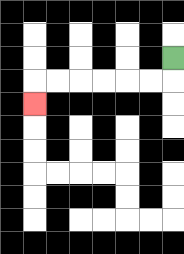{'start': '[7, 2]', 'end': '[1, 4]', 'path_directions': 'D,L,L,L,L,L,L,D', 'path_coordinates': '[[7, 2], [7, 3], [6, 3], [5, 3], [4, 3], [3, 3], [2, 3], [1, 3], [1, 4]]'}